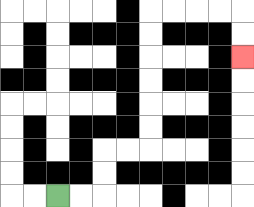{'start': '[2, 8]', 'end': '[10, 2]', 'path_directions': 'R,R,U,U,R,R,U,U,U,U,U,U,R,R,R,R,D,D', 'path_coordinates': '[[2, 8], [3, 8], [4, 8], [4, 7], [4, 6], [5, 6], [6, 6], [6, 5], [6, 4], [6, 3], [6, 2], [6, 1], [6, 0], [7, 0], [8, 0], [9, 0], [10, 0], [10, 1], [10, 2]]'}